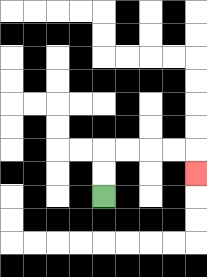{'start': '[4, 8]', 'end': '[8, 7]', 'path_directions': 'U,U,R,R,R,R,D', 'path_coordinates': '[[4, 8], [4, 7], [4, 6], [5, 6], [6, 6], [7, 6], [8, 6], [8, 7]]'}